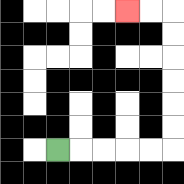{'start': '[2, 6]', 'end': '[5, 0]', 'path_directions': 'R,R,R,R,R,U,U,U,U,U,U,L,L', 'path_coordinates': '[[2, 6], [3, 6], [4, 6], [5, 6], [6, 6], [7, 6], [7, 5], [7, 4], [7, 3], [7, 2], [7, 1], [7, 0], [6, 0], [5, 0]]'}